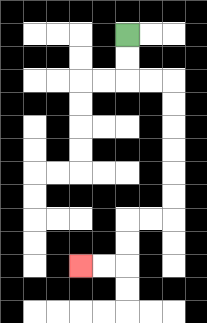{'start': '[5, 1]', 'end': '[3, 11]', 'path_directions': 'D,D,R,R,D,D,D,D,D,D,L,L,D,D,L,L', 'path_coordinates': '[[5, 1], [5, 2], [5, 3], [6, 3], [7, 3], [7, 4], [7, 5], [7, 6], [7, 7], [7, 8], [7, 9], [6, 9], [5, 9], [5, 10], [5, 11], [4, 11], [3, 11]]'}